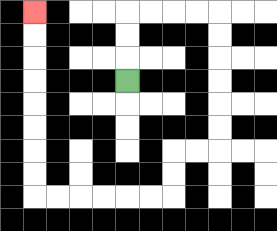{'start': '[5, 3]', 'end': '[1, 0]', 'path_directions': 'U,U,U,R,R,R,R,D,D,D,D,D,D,L,L,D,D,L,L,L,L,L,L,U,U,U,U,U,U,U,U', 'path_coordinates': '[[5, 3], [5, 2], [5, 1], [5, 0], [6, 0], [7, 0], [8, 0], [9, 0], [9, 1], [9, 2], [9, 3], [9, 4], [9, 5], [9, 6], [8, 6], [7, 6], [7, 7], [7, 8], [6, 8], [5, 8], [4, 8], [3, 8], [2, 8], [1, 8], [1, 7], [1, 6], [1, 5], [1, 4], [1, 3], [1, 2], [1, 1], [1, 0]]'}